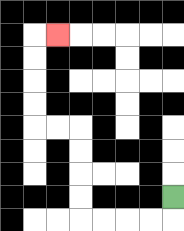{'start': '[7, 8]', 'end': '[2, 1]', 'path_directions': 'D,L,L,L,L,U,U,U,U,L,L,U,U,U,U,R', 'path_coordinates': '[[7, 8], [7, 9], [6, 9], [5, 9], [4, 9], [3, 9], [3, 8], [3, 7], [3, 6], [3, 5], [2, 5], [1, 5], [1, 4], [1, 3], [1, 2], [1, 1], [2, 1]]'}